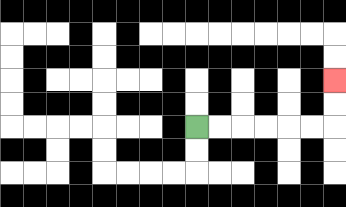{'start': '[8, 5]', 'end': '[14, 3]', 'path_directions': 'R,R,R,R,R,R,U,U', 'path_coordinates': '[[8, 5], [9, 5], [10, 5], [11, 5], [12, 5], [13, 5], [14, 5], [14, 4], [14, 3]]'}